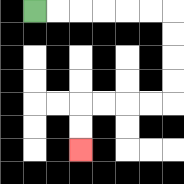{'start': '[1, 0]', 'end': '[3, 6]', 'path_directions': 'R,R,R,R,R,R,D,D,D,D,L,L,L,L,D,D', 'path_coordinates': '[[1, 0], [2, 0], [3, 0], [4, 0], [5, 0], [6, 0], [7, 0], [7, 1], [7, 2], [7, 3], [7, 4], [6, 4], [5, 4], [4, 4], [3, 4], [3, 5], [3, 6]]'}